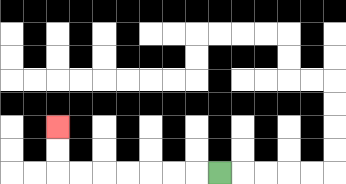{'start': '[9, 7]', 'end': '[2, 5]', 'path_directions': 'L,L,L,L,L,L,L,U,U', 'path_coordinates': '[[9, 7], [8, 7], [7, 7], [6, 7], [5, 7], [4, 7], [3, 7], [2, 7], [2, 6], [2, 5]]'}